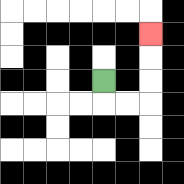{'start': '[4, 3]', 'end': '[6, 1]', 'path_directions': 'D,R,R,U,U,U', 'path_coordinates': '[[4, 3], [4, 4], [5, 4], [6, 4], [6, 3], [6, 2], [6, 1]]'}